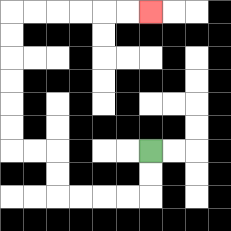{'start': '[6, 6]', 'end': '[6, 0]', 'path_directions': 'D,D,L,L,L,L,U,U,L,L,U,U,U,U,U,U,R,R,R,R,R,R', 'path_coordinates': '[[6, 6], [6, 7], [6, 8], [5, 8], [4, 8], [3, 8], [2, 8], [2, 7], [2, 6], [1, 6], [0, 6], [0, 5], [0, 4], [0, 3], [0, 2], [0, 1], [0, 0], [1, 0], [2, 0], [3, 0], [4, 0], [5, 0], [6, 0]]'}